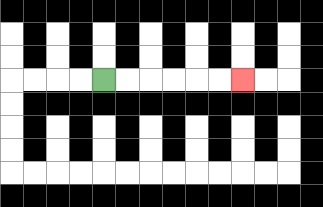{'start': '[4, 3]', 'end': '[10, 3]', 'path_directions': 'R,R,R,R,R,R', 'path_coordinates': '[[4, 3], [5, 3], [6, 3], [7, 3], [8, 3], [9, 3], [10, 3]]'}